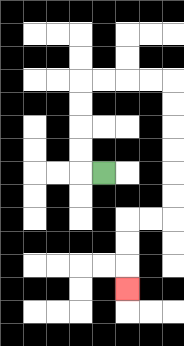{'start': '[4, 7]', 'end': '[5, 12]', 'path_directions': 'L,U,U,U,U,R,R,R,R,D,D,D,D,D,D,L,L,D,D,D', 'path_coordinates': '[[4, 7], [3, 7], [3, 6], [3, 5], [3, 4], [3, 3], [4, 3], [5, 3], [6, 3], [7, 3], [7, 4], [7, 5], [7, 6], [7, 7], [7, 8], [7, 9], [6, 9], [5, 9], [5, 10], [5, 11], [5, 12]]'}